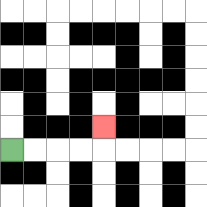{'start': '[0, 6]', 'end': '[4, 5]', 'path_directions': 'R,R,R,R,U', 'path_coordinates': '[[0, 6], [1, 6], [2, 6], [3, 6], [4, 6], [4, 5]]'}